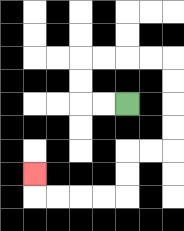{'start': '[5, 4]', 'end': '[1, 7]', 'path_directions': 'L,L,U,U,R,R,R,R,D,D,D,D,L,L,D,D,L,L,L,L,U', 'path_coordinates': '[[5, 4], [4, 4], [3, 4], [3, 3], [3, 2], [4, 2], [5, 2], [6, 2], [7, 2], [7, 3], [7, 4], [7, 5], [7, 6], [6, 6], [5, 6], [5, 7], [5, 8], [4, 8], [3, 8], [2, 8], [1, 8], [1, 7]]'}